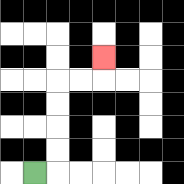{'start': '[1, 7]', 'end': '[4, 2]', 'path_directions': 'R,U,U,U,U,R,R,U', 'path_coordinates': '[[1, 7], [2, 7], [2, 6], [2, 5], [2, 4], [2, 3], [3, 3], [4, 3], [4, 2]]'}